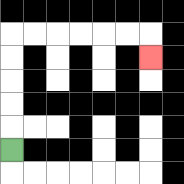{'start': '[0, 6]', 'end': '[6, 2]', 'path_directions': 'U,U,U,U,U,R,R,R,R,R,R,D', 'path_coordinates': '[[0, 6], [0, 5], [0, 4], [0, 3], [0, 2], [0, 1], [1, 1], [2, 1], [3, 1], [4, 1], [5, 1], [6, 1], [6, 2]]'}